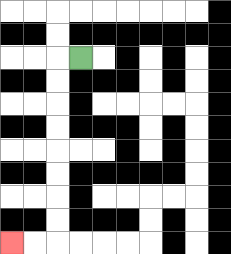{'start': '[3, 2]', 'end': '[0, 10]', 'path_directions': 'L,D,D,D,D,D,D,D,D,L,L', 'path_coordinates': '[[3, 2], [2, 2], [2, 3], [2, 4], [2, 5], [2, 6], [2, 7], [2, 8], [2, 9], [2, 10], [1, 10], [0, 10]]'}